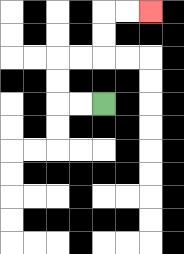{'start': '[4, 4]', 'end': '[6, 0]', 'path_directions': 'L,L,U,U,R,R,U,U,R,R', 'path_coordinates': '[[4, 4], [3, 4], [2, 4], [2, 3], [2, 2], [3, 2], [4, 2], [4, 1], [4, 0], [5, 0], [6, 0]]'}